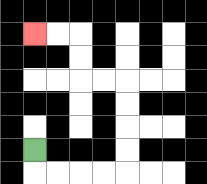{'start': '[1, 6]', 'end': '[1, 1]', 'path_directions': 'D,R,R,R,R,U,U,U,U,L,L,U,U,L,L', 'path_coordinates': '[[1, 6], [1, 7], [2, 7], [3, 7], [4, 7], [5, 7], [5, 6], [5, 5], [5, 4], [5, 3], [4, 3], [3, 3], [3, 2], [3, 1], [2, 1], [1, 1]]'}